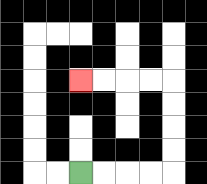{'start': '[3, 7]', 'end': '[3, 3]', 'path_directions': 'R,R,R,R,U,U,U,U,L,L,L,L', 'path_coordinates': '[[3, 7], [4, 7], [5, 7], [6, 7], [7, 7], [7, 6], [7, 5], [7, 4], [7, 3], [6, 3], [5, 3], [4, 3], [3, 3]]'}